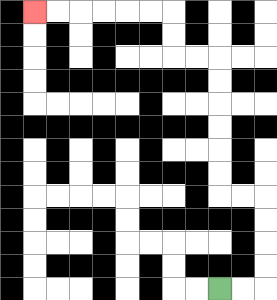{'start': '[9, 12]', 'end': '[1, 0]', 'path_directions': 'R,R,U,U,U,U,L,L,U,U,U,U,U,U,L,L,U,U,L,L,L,L,L,L', 'path_coordinates': '[[9, 12], [10, 12], [11, 12], [11, 11], [11, 10], [11, 9], [11, 8], [10, 8], [9, 8], [9, 7], [9, 6], [9, 5], [9, 4], [9, 3], [9, 2], [8, 2], [7, 2], [7, 1], [7, 0], [6, 0], [5, 0], [4, 0], [3, 0], [2, 0], [1, 0]]'}